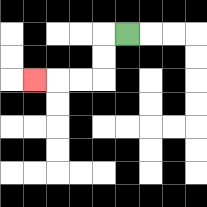{'start': '[5, 1]', 'end': '[1, 3]', 'path_directions': 'L,D,D,L,L,L', 'path_coordinates': '[[5, 1], [4, 1], [4, 2], [4, 3], [3, 3], [2, 3], [1, 3]]'}